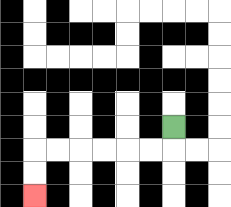{'start': '[7, 5]', 'end': '[1, 8]', 'path_directions': 'D,L,L,L,L,L,L,D,D', 'path_coordinates': '[[7, 5], [7, 6], [6, 6], [5, 6], [4, 6], [3, 6], [2, 6], [1, 6], [1, 7], [1, 8]]'}